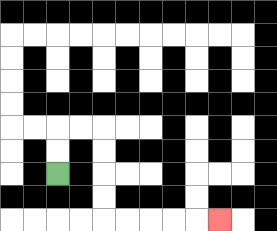{'start': '[2, 7]', 'end': '[9, 9]', 'path_directions': 'U,U,R,R,D,D,D,D,R,R,R,R,R', 'path_coordinates': '[[2, 7], [2, 6], [2, 5], [3, 5], [4, 5], [4, 6], [4, 7], [4, 8], [4, 9], [5, 9], [6, 9], [7, 9], [8, 9], [9, 9]]'}